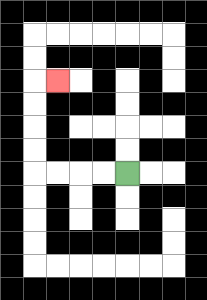{'start': '[5, 7]', 'end': '[2, 3]', 'path_directions': 'L,L,L,L,U,U,U,U,R', 'path_coordinates': '[[5, 7], [4, 7], [3, 7], [2, 7], [1, 7], [1, 6], [1, 5], [1, 4], [1, 3], [2, 3]]'}